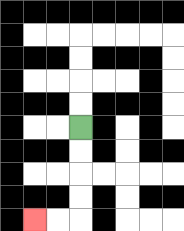{'start': '[3, 5]', 'end': '[1, 9]', 'path_directions': 'D,D,D,D,L,L', 'path_coordinates': '[[3, 5], [3, 6], [3, 7], [3, 8], [3, 9], [2, 9], [1, 9]]'}